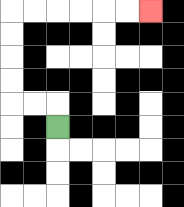{'start': '[2, 5]', 'end': '[6, 0]', 'path_directions': 'U,L,L,U,U,U,U,R,R,R,R,R,R', 'path_coordinates': '[[2, 5], [2, 4], [1, 4], [0, 4], [0, 3], [0, 2], [0, 1], [0, 0], [1, 0], [2, 0], [3, 0], [4, 0], [5, 0], [6, 0]]'}